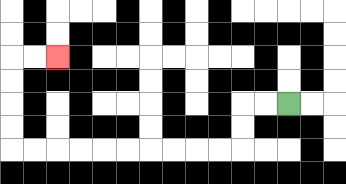{'start': '[12, 4]', 'end': '[2, 2]', 'path_directions': 'L,L,D,D,L,L,L,L,L,L,L,L,L,L,U,U,U,U,R,R', 'path_coordinates': '[[12, 4], [11, 4], [10, 4], [10, 5], [10, 6], [9, 6], [8, 6], [7, 6], [6, 6], [5, 6], [4, 6], [3, 6], [2, 6], [1, 6], [0, 6], [0, 5], [0, 4], [0, 3], [0, 2], [1, 2], [2, 2]]'}